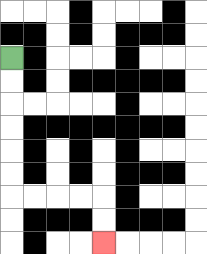{'start': '[0, 2]', 'end': '[4, 10]', 'path_directions': 'D,D,D,D,D,D,R,R,R,R,D,D', 'path_coordinates': '[[0, 2], [0, 3], [0, 4], [0, 5], [0, 6], [0, 7], [0, 8], [1, 8], [2, 8], [3, 8], [4, 8], [4, 9], [4, 10]]'}